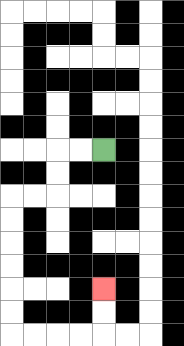{'start': '[4, 6]', 'end': '[4, 12]', 'path_directions': 'L,L,D,D,L,L,D,D,D,D,D,D,R,R,R,R,U,U', 'path_coordinates': '[[4, 6], [3, 6], [2, 6], [2, 7], [2, 8], [1, 8], [0, 8], [0, 9], [0, 10], [0, 11], [0, 12], [0, 13], [0, 14], [1, 14], [2, 14], [3, 14], [4, 14], [4, 13], [4, 12]]'}